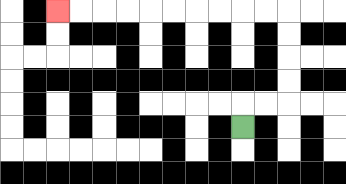{'start': '[10, 5]', 'end': '[2, 0]', 'path_directions': 'U,R,R,U,U,U,U,L,L,L,L,L,L,L,L,L,L', 'path_coordinates': '[[10, 5], [10, 4], [11, 4], [12, 4], [12, 3], [12, 2], [12, 1], [12, 0], [11, 0], [10, 0], [9, 0], [8, 0], [7, 0], [6, 0], [5, 0], [4, 0], [3, 0], [2, 0]]'}